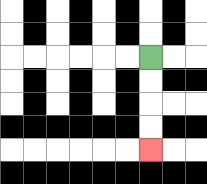{'start': '[6, 2]', 'end': '[6, 6]', 'path_directions': 'D,D,D,D', 'path_coordinates': '[[6, 2], [6, 3], [6, 4], [6, 5], [6, 6]]'}